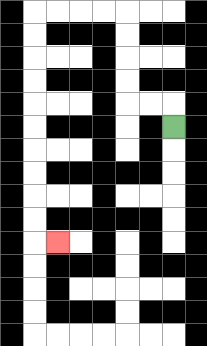{'start': '[7, 5]', 'end': '[2, 10]', 'path_directions': 'U,L,L,U,U,U,U,L,L,L,L,D,D,D,D,D,D,D,D,D,D,R', 'path_coordinates': '[[7, 5], [7, 4], [6, 4], [5, 4], [5, 3], [5, 2], [5, 1], [5, 0], [4, 0], [3, 0], [2, 0], [1, 0], [1, 1], [1, 2], [1, 3], [1, 4], [1, 5], [1, 6], [1, 7], [1, 8], [1, 9], [1, 10], [2, 10]]'}